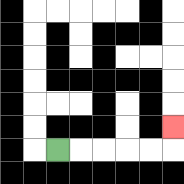{'start': '[2, 6]', 'end': '[7, 5]', 'path_directions': 'R,R,R,R,R,U', 'path_coordinates': '[[2, 6], [3, 6], [4, 6], [5, 6], [6, 6], [7, 6], [7, 5]]'}